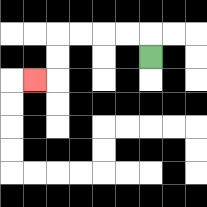{'start': '[6, 2]', 'end': '[1, 3]', 'path_directions': 'U,L,L,L,L,D,D,L', 'path_coordinates': '[[6, 2], [6, 1], [5, 1], [4, 1], [3, 1], [2, 1], [2, 2], [2, 3], [1, 3]]'}